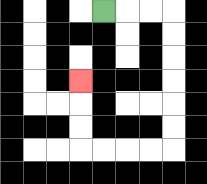{'start': '[4, 0]', 'end': '[3, 3]', 'path_directions': 'R,R,R,D,D,D,D,D,D,L,L,L,L,U,U,U', 'path_coordinates': '[[4, 0], [5, 0], [6, 0], [7, 0], [7, 1], [7, 2], [7, 3], [7, 4], [7, 5], [7, 6], [6, 6], [5, 6], [4, 6], [3, 6], [3, 5], [3, 4], [3, 3]]'}